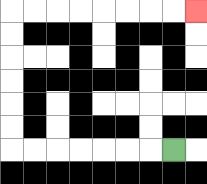{'start': '[7, 6]', 'end': '[8, 0]', 'path_directions': 'L,L,L,L,L,L,L,U,U,U,U,U,U,R,R,R,R,R,R,R,R', 'path_coordinates': '[[7, 6], [6, 6], [5, 6], [4, 6], [3, 6], [2, 6], [1, 6], [0, 6], [0, 5], [0, 4], [0, 3], [0, 2], [0, 1], [0, 0], [1, 0], [2, 0], [3, 0], [4, 0], [5, 0], [6, 0], [7, 0], [8, 0]]'}